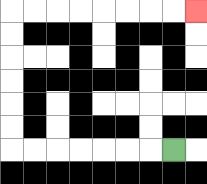{'start': '[7, 6]', 'end': '[8, 0]', 'path_directions': 'L,L,L,L,L,L,L,U,U,U,U,U,U,R,R,R,R,R,R,R,R', 'path_coordinates': '[[7, 6], [6, 6], [5, 6], [4, 6], [3, 6], [2, 6], [1, 6], [0, 6], [0, 5], [0, 4], [0, 3], [0, 2], [0, 1], [0, 0], [1, 0], [2, 0], [3, 0], [4, 0], [5, 0], [6, 0], [7, 0], [8, 0]]'}